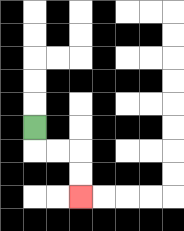{'start': '[1, 5]', 'end': '[3, 8]', 'path_directions': 'D,R,R,D,D', 'path_coordinates': '[[1, 5], [1, 6], [2, 6], [3, 6], [3, 7], [3, 8]]'}